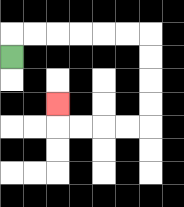{'start': '[0, 2]', 'end': '[2, 4]', 'path_directions': 'U,R,R,R,R,R,R,D,D,D,D,L,L,L,L,U', 'path_coordinates': '[[0, 2], [0, 1], [1, 1], [2, 1], [3, 1], [4, 1], [5, 1], [6, 1], [6, 2], [6, 3], [6, 4], [6, 5], [5, 5], [4, 5], [3, 5], [2, 5], [2, 4]]'}